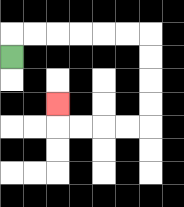{'start': '[0, 2]', 'end': '[2, 4]', 'path_directions': 'U,R,R,R,R,R,R,D,D,D,D,L,L,L,L,U', 'path_coordinates': '[[0, 2], [0, 1], [1, 1], [2, 1], [3, 1], [4, 1], [5, 1], [6, 1], [6, 2], [6, 3], [6, 4], [6, 5], [5, 5], [4, 5], [3, 5], [2, 5], [2, 4]]'}